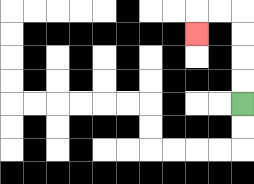{'start': '[10, 4]', 'end': '[8, 1]', 'path_directions': 'U,U,U,U,L,L,D', 'path_coordinates': '[[10, 4], [10, 3], [10, 2], [10, 1], [10, 0], [9, 0], [8, 0], [8, 1]]'}